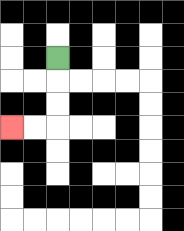{'start': '[2, 2]', 'end': '[0, 5]', 'path_directions': 'D,D,D,L,L', 'path_coordinates': '[[2, 2], [2, 3], [2, 4], [2, 5], [1, 5], [0, 5]]'}